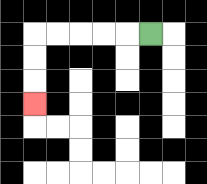{'start': '[6, 1]', 'end': '[1, 4]', 'path_directions': 'L,L,L,L,L,D,D,D', 'path_coordinates': '[[6, 1], [5, 1], [4, 1], [3, 1], [2, 1], [1, 1], [1, 2], [1, 3], [1, 4]]'}